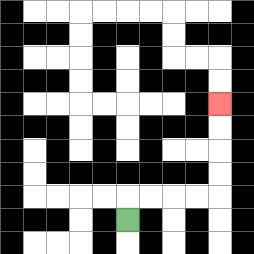{'start': '[5, 9]', 'end': '[9, 4]', 'path_directions': 'U,R,R,R,R,U,U,U,U', 'path_coordinates': '[[5, 9], [5, 8], [6, 8], [7, 8], [8, 8], [9, 8], [9, 7], [9, 6], [9, 5], [9, 4]]'}